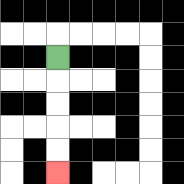{'start': '[2, 2]', 'end': '[2, 7]', 'path_directions': 'D,D,D,D,D', 'path_coordinates': '[[2, 2], [2, 3], [2, 4], [2, 5], [2, 6], [2, 7]]'}